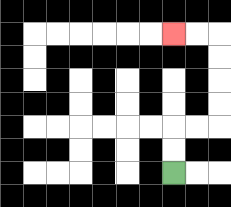{'start': '[7, 7]', 'end': '[7, 1]', 'path_directions': 'U,U,R,R,U,U,U,U,L,L', 'path_coordinates': '[[7, 7], [7, 6], [7, 5], [8, 5], [9, 5], [9, 4], [9, 3], [9, 2], [9, 1], [8, 1], [7, 1]]'}